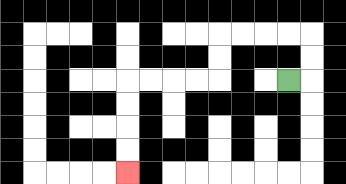{'start': '[12, 3]', 'end': '[5, 7]', 'path_directions': 'R,U,U,L,L,L,L,D,D,L,L,L,L,D,D,D,D', 'path_coordinates': '[[12, 3], [13, 3], [13, 2], [13, 1], [12, 1], [11, 1], [10, 1], [9, 1], [9, 2], [9, 3], [8, 3], [7, 3], [6, 3], [5, 3], [5, 4], [5, 5], [5, 6], [5, 7]]'}